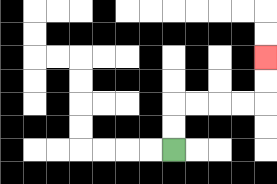{'start': '[7, 6]', 'end': '[11, 2]', 'path_directions': 'U,U,R,R,R,R,U,U', 'path_coordinates': '[[7, 6], [7, 5], [7, 4], [8, 4], [9, 4], [10, 4], [11, 4], [11, 3], [11, 2]]'}